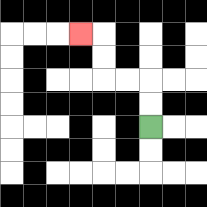{'start': '[6, 5]', 'end': '[3, 1]', 'path_directions': 'U,U,L,L,U,U,L', 'path_coordinates': '[[6, 5], [6, 4], [6, 3], [5, 3], [4, 3], [4, 2], [4, 1], [3, 1]]'}